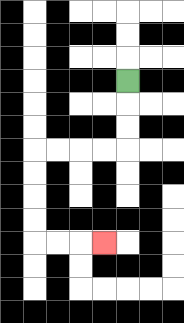{'start': '[5, 3]', 'end': '[4, 10]', 'path_directions': 'D,D,D,L,L,L,L,D,D,D,D,R,R,R', 'path_coordinates': '[[5, 3], [5, 4], [5, 5], [5, 6], [4, 6], [3, 6], [2, 6], [1, 6], [1, 7], [1, 8], [1, 9], [1, 10], [2, 10], [3, 10], [4, 10]]'}